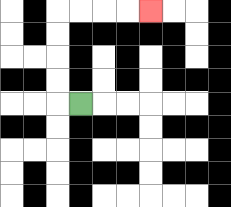{'start': '[3, 4]', 'end': '[6, 0]', 'path_directions': 'L,U,U,U,U,R,R,R,R', 'path_coordinates': '[[3, 4], [2, 4], [2, 3], [2, 2], [2, 1], [2, 0], [3, 0], [4, 0], [5, 0], [6, 0]]'}